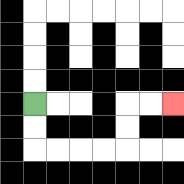{'start': '[1, 4]', 'end': '[7, 4]', 'path_directions': 'D,D,R,R,R,R,U,U,R,R', 'path_coordinates': '[[1, 4], [1, 5], [1, 6], [2, 6], [3, 6], [4, 6], [5, 6], [5, 5], [5, 4], [6, 4], [7, 4]]'}